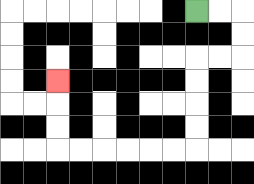{'start': '[8, 0]', 'end': '[2, 3]', 'path_directions': 'R,R,D,D,L,L,D,D,D,D,L,L,L,L,L,L,U,U,U', 'path_coordinates': '[[8, 0], [9, 0], [10, 0], [10, 1], [10, 2], [9, 2], [8, 2], [8, 3], [8, 4], [8, 5], [8, 6], [7, 6], [6, 6], [5, 6], [4, 6], [3, 6], [2, 6], [2, 5], [2, 4], [2, 3]]'}